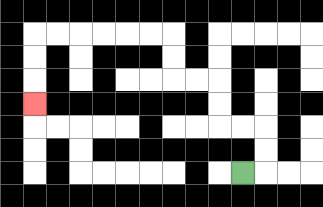{'start': '[10, 7]', 'end': '[1, 4]', 'path_directions': 'R,U,U,L,L,U,U,L,L,U,U,L,L,L,L,L,L,D,D,D', 'path_coordinates': '[[10, 7], [11, 7], [11, 6], [11, 5], [10, 5], [9, 5], [9, 4], [9, 3], [8, 3], [7, 3], [7, 2], [7, 1], [6, 1], [5, 1], [4, 1], [3, 1], [2, 1], [1, 1], [1, 2], [1, 3], [1, 4]]'}